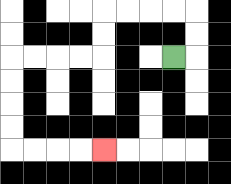{'start': '[7, 2]', 'end': '[4, 6]', 'path_directions': 'R,U,U,L,L,L,L,D,D,L,L,L,L,D,D,D,D,R,R,R,R', 'path_coordinates': '[[7, 2], [8, 2], [8, 1], [8, 0], [7, 0], [6, 0], [5, 0], [4, 0], [4, 1], [4, 2], [3, 2], [2, 2], [1, 2], [0, 2], [0, 3], [0, 4], [0, 5], [0, 6], [1, 6], [2, 6], [3, 6], [4, 6]]'}